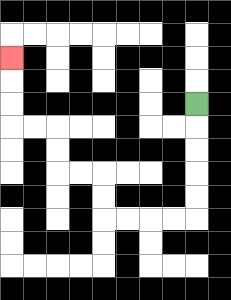{'start': '[8, 4]', 'end': '[0, 2]', 'path_directions': 'D,D,D,D,D,L,L,L,L,U,U,L,L,U,U,L,L,U,U,U', 'path_coordinates': '[[8, 4], [8, 5], [8, 6], [8, 7], [8, 8], [8, 9], [7, 9], [6, 9], [5, 9], [4, 9], [4, 8], [4, 7], [3, 7], [2, 7], [2, 6], [2, 5], [1, 5], [0, 5], [0, 4], [0, 3], [0, 2]]'}